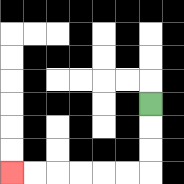{'start': '[6, 4]', 'end': '[0, 7]', 'path_directions': 'D,D,D,L,L,L,L,L,L', 'path_coordinates': '[[6, 4], [6, 5], [6, 6], [6, 7], [5, 7], [4, 7], [3, 7], [2, 7], [1, 7], [0, 7]]'}